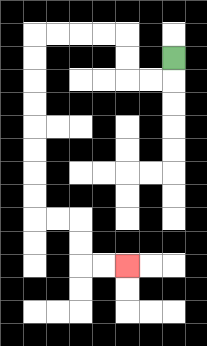{'start': '[7, 2]', 'end': '[5, 11]', 'path_directions': 'D,L,L,U,U,L,L,L,L,D,D,D,D,D,D,D,D,R,R,D,D,R,R', 'path_coordinates': '[[7, 2], [7, 3], [6, 3], [5, 3], [5, 2], [5, 1], [4, 1], [3, 1], [2, 1], [1, 1], [1, 2], [1, 3], [1, 4], [1, 5], [1, 6], [1, 7], [1, 8], [1, 9], [2, 9], [3, 9], [3, 10], [3, 11], [4, 11], [5, 11]]'}